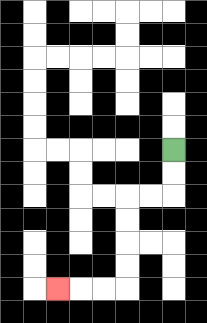{'start': '[7, 6]', 'end': '[2, 12]', 'path_directions': 'D,D,L,L,D,D,D,D,L,L,L', 'path_coordinates': '[[7, 6], [7, 7], [7, 8], [6, 8], [5, 8], [5, 9], [5, 10], [5, 11], [5, 12], [4, 12], [3, 12], [2, 12]]'}